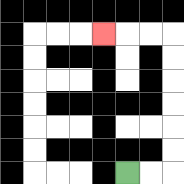{'start': '[5, 7]', 'end': '[4, 1]', 'path_directions': 'R,R,U,U,U,U,U,U,L,L,L', 'path_coordinates': '[[5, 7], [6, 7], [7, 7], [7, 6], [7, 5], [7, 4], [7, 3], [7, 2], [7, 1], [6, 1], [5, 1], [4, 1]]'}